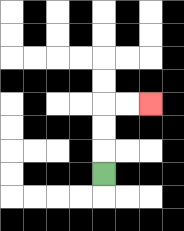{'start': '[4, 7]', 'end': '[6, 4]', 'path_directions': 'U,U,U,R,R', 'path_coordinates': '[[4, 7], [4, 6], [4, 5], [4, 4], [5, 4], [6, 4]]'}